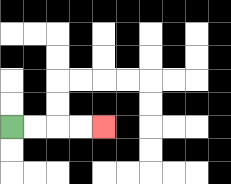{'start': '[0, 5]', 'end': '[4, 5]', 'path_directions': 'R,R,R,R', 'path_coordinates': '[[0, 5], [1, 5], [2, 5], [3, 5], [4, 5]]'}